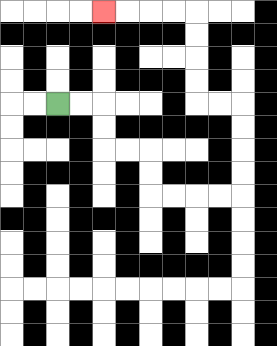{'start': '[2, 4]', 'end': '[4, 0]', 'path_directions': 'R,R,D,D,R,R,D,D,R,R,R,R,U,U,U,U,L,L,U,U,U,U,L,L,L,L', 'path_coordinates': '[[2, 4], [3, 4], [4, 4], [4, 5], [4, 6], [5, 6], [6, 6], [6, 7], [6, 8], [7, 8], [8, 8], [9, 8], [10, 8], [10, 7], [10, 6], [10, 5], [10, 4], [9, 4], [8, 4], [8, 3], [8, 2], [8, 1], [8, 0], [7, 0], [6, 0], [5, 0], [4, 0]]'}